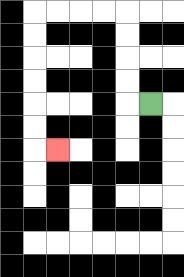{'start': '[6, 4]', 'end': '[2, 6]', 'path_directions': 'L,U,U,U,U,L,L,L,L,D,D,D,D,D,D,R', 'path_coordinates': '[[6, 4], [5, 4], [5, 3], [5, 2], [5, 1], [5, 0], [4, 0], [3, 0], [2, 0], [1, 0], [1, 1], [1, 2], [1, 3], [1, 4], [1, 5], [1, 6], [2, 6]]'}